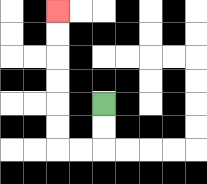{'start': '[4, 4]', 'end': '[2, 0]', 'path_directions': 'D,D,L,L,U,U,U,U,U,U', 'path_coordinates': '[[4, 4], [4, 5], [4, 6], [3, 6], [2, 6], [2, 5], [2, 4], [2, 3], [2, 2], [2, 1], [2, 0]]'}